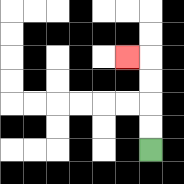{'start': '[6, 6]', 'end': '[5, 2]', 'path_directions': 'U,U,U,U,L', 'path_coordinates': '[[6, 6], [6, 5], [6, 4], [6, 3], [6, 2], [5, 2]]'}